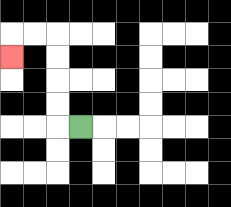{'start': '[3, 5]', 'end': '[0, 2]', 'path_directions': 'L,U,U,U,U,L,L,D', 'path_coordinates': '[[3, 5], [2, 5], [2, 4], [2, 3], [2, 2], [2, 1], [1, 1], [0, 1], [0, 2]]'}